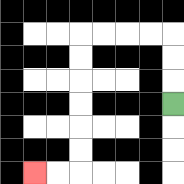{'start': '[7, 4]', 'end': '[1, 7]', 'path_directions': 'U,U,U,L,L,L,L,D,D,D,D,D,D,L,L', 'path_coordinates': '[[7, 4], [7, 3], [7, 2], [7, 1], [6, 1], [5, 1], [4, 1], [3, 1], [3, 2], [3, 3], [3, 4], [3, 5], [3, 6], [3, 7], [2, 7], [1, 7]]'}